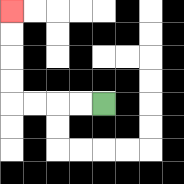{'start': '[4, 4]', 'end': '[0, 0]', 'path_directions': 'L,L,L,L,U,U,U,U', 'path_coordinates': '[[4, 4], [3, 4], [2, 4], [1, 4], [0, 4], [0, 3], [0, 2], [0, 1], [0, 0]]'}